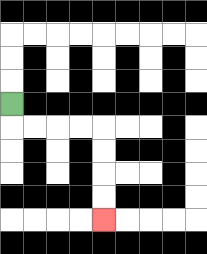{'start': '[0, 4]', 'end': '[4, 9]', 'path_directions': 'D,R,R,R,R,D,D,D,D', 'path_coordinates': '[[0, 4], [0, 5], [1, 5], [2, 5], [3, 5], [4, 5], [4, 6], [4, 7], [4, 8], [4, 9]]'}